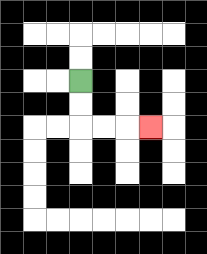{'start': '[3, 3]', 'end': '[6, 5]', 'path_directions': 'D,D,R,R,R', 'path_coordinates': '[[3, 3], [3, 4], [3, 5], [4, 5], [5, 5], [6, 5]]'}